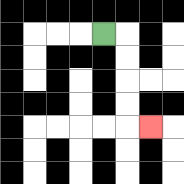{'start': '[4, 1]', 'end': '[6, 5]', 'path_directions': 'R,D,D,D,D,R', 'path_coordinates': '[[4, 1], [5, 1], [5, 2], [5, 3], [5, 4], [5, 5], [6, 5]]'}